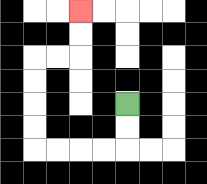{'start': '[5, 4]', 'end': '[3, 0]', 'path_directions': 'D,D,L,L,L,L,U,U,U,U,R,R,U,U', 'path_coordinates': '[[5, 4], [5, 5], [5, 6], [4, 6], [3, 6], [2, 6], [1, 6], [1, 5], [1, 4], [1, 3], [1, 2], [2, 2], [3, 2], [3, 1], [3, 0]]'}